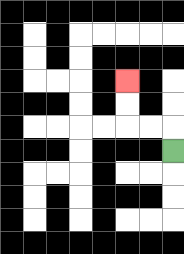{'start': '[7, 6]', 'end': '[5, 3]', 'path_directions': 'U,L,L,U,U', 'path_coordinates': '[[7, 6], [7, 5], [6, 5], [5, 5], [5, 4], [5, 3]]'}